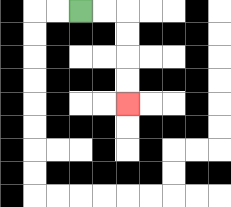{'start': '[3, 0]', 'end': '[5, 4]', 'path_directions': 'R,R,D,D,D,D', 'path_coordinates': '[[3, 0], [4, 0], [5, 0], [5, 1], [5, 2], [5, 3], [5, 4]]'}